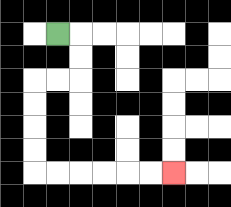{'start': '[2, 1]', 'end': '[7, 7]', 'path_directions': 'R,D,D,L,L,D,D,D,D,R,R,R,R,R,R', 'path_coordinates': '[[2, 1], [3, 1], [3, 2], [3, 3], [2, 3], [1, 3], [1, 4], [1, 5], [1, 6], [1, 7], [2, 7], [3, 7], [4, 7], [5, 7], [6, 7], [7, 7]]'}